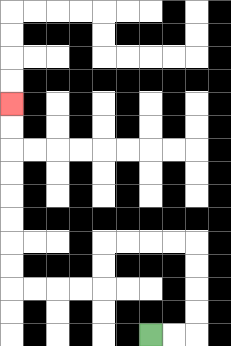{'start': '[6, 14]', 'end': '[0, 4]', 'path_directions': 'R,R,U,U,U,U,L,L,L,L,D,D,L,L,L,L,U,U,U,U,U,U,U,U', 'path_coordinates': '[[6, 14], [7, 14], [8, 14], [8, 13], [8, 12], [8, 11], [8, 10], [7, 10], [6, 10], [5, 10], [4, 10], [4, 11], [4, 12], [3, 12], [2, 12], [1, 12], [0, 12], [0, 11], [0, 10], [0, 9], [0, 8], [0, 7], [0, 6], [0, 5], [0, 4]]'}